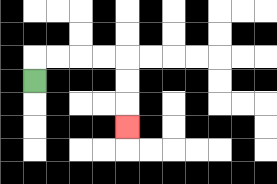{'start': '[1, 3]', 'end': '[5, 5]', 'path_directions': 'U,R,R,R,R,D,D,D', 'path_coordinates': '[[1, 3], [1, 2], [2, 2], [3, 2], [4, 2], [5, 2], [5, 3], [5, 4], [5, 5]]'}